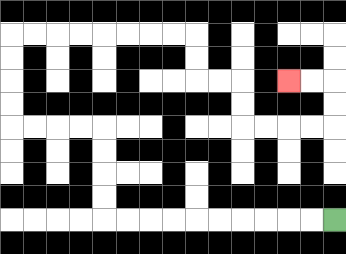{'start': '[14, 9]', 'end': '[12, 3]', 'path_directions': 'L,L,L,L,L,L,L,L,L,L,U,U,U,U,L,L,L,L,U,U,U,U,R,R,R,R,R,R,R,R,D,D,R,R,D,D,R,R,R,R,U,U,L,L', 'path_coordinates': '[[14, 9], [13, 9], [12, 9], [11, 9], [10, 9], [9, 9], [8, 9], [7, 9], [6, 9], [5, 9], [4, 9], [4, 8], [4, 7], [4, 6], [4, 5], [3, 5], [2, 5], [1, 5], [0, 5], [0, 4], [0, 3], [0, 2], [0, 1], [1, 1], [2, 1], [3, 1], [4, 1], [5, 1], [6, 1], [7, 1], [8, 1], [8, 2], [8, 3], [9, 3], [10, 3], [10, 4], [10, 5], [11, 5], [12, 5], [13, 5], [14, 5], [14, 4], [14, 3], [13, 3], [12, 3]]'}